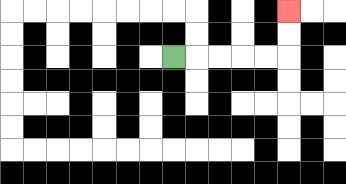{'start': '[7, 2]', 'end': '[12, 0]', 'path_directions': 'R,R,R,R,R,U,U', 'path_coordinates': '[[7, 2], [8, 2], [9, 2], [10, 2], [11, 2], [12, 2], [12, 1], [12, 0]]'}